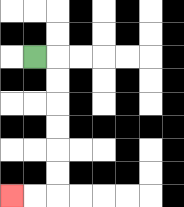{'start': '[1, 2]', 'end': '[0, 8]', 'path_directions': 'R,D,D,D,D,D,D,L,L', 'path_coordinates': '[[1, 2], [2, 2], [2, 3], [2, 4], [2, 5], [2, 6], [2, 7], [2, 8], [1, 8], [0, 8]]'}